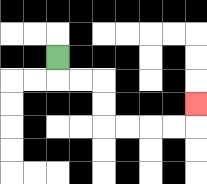{'start': '[2, 2]', 'end': '[8, 4]', 'path_directions': 'D,R,R,D,D,R,R,R,R,U', 'path_coordinates': '[[2, 2], [2, 3], [3, 3], [4, 3], [4, 4], [4, 5], [5, 5], [6, 5], [7, 5], [8, 5], [8, 4]]'}